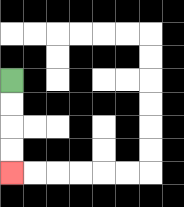{'start': '[0, 3]', 'end': '[0, 7]', 'path_directions': 'D,D,D,D', 'path_coordinates': '[[0, 3], [0, 4], [0, 5], [0, 6], [0, 7]]'}